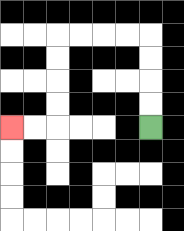{'start': '[6, 5]', 'end': '[0, 5]', 'path_directions': 'U,U,U,U,L,L,L,L,D,D,D,D,L,L', 'path_coordinates': '[[6, 5], [6, 4], [6, 3], [6, 2], [6, 1], [5, 1], [4, 1], [3, 1], [2, 1], [2, 2], [2, 3], [2, 4], [2, 5], [1, 5], [0, 5]]'}